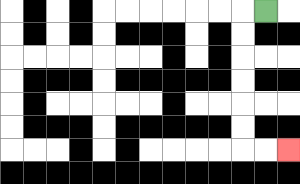{'start': '[11, 0]', 'end': '[12, 6]', 'path_directions': 'L,D,D,D,D,D,D,R,R', 'path_coordinates': '[[11, 0], [10, 0], [10, 1], [10, 2], [10, 3], [10, 4], [10, 5], [10, 6], [11, 6], [12, 6]]'}